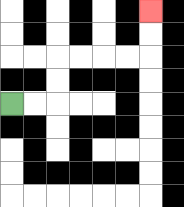{'start': '[0, 4]', 'end': '[6, 0]', 'path_directions': 'R,R,U,U,R,R,R,R,U,U', 'path_coordinates': '[[0, 4], [1, 4], [2, 4], [2, 3], [2, 2], [3, 2], [4, 2], [5, 2], [6, 2], [6, 1], [6, 0]]'}